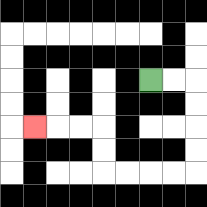{'start': '[6, 3]', 'end': '[1, 5]', 'path_directions': 'R,R,D,D,D,D,L,L,L,L,U,U,L,L,L', 'path_coordinates': '[[6, 3], [7, 3], [8, 3], [8, 4], [8, 5], [8, 6], [8, 7], [7, 7], [6, 7], [5, 7], [4, 7], [4, 6], [4, 5], [3, 5], [2, 5], [1, 5]]'}